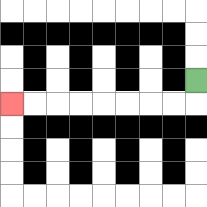{'start': '[8, 3]', 'end': '[0, 4]', 'path_directions': 'D,L,L,L,L,L,L,L,L', 'path_coordinates': '[[8, 3], [8, 4], [7, 4], [6, 4], [5, 4], [4, 4], [3, 4], [2, 4], [1, 4], [0, 4]]'}